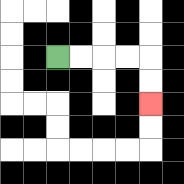{'start': '[2, 2]', 'end': '[6, 4]', 'path_directions': 'R,R,R,R,D,D', 'path_coordinates': '[[2, 2], [3, 2], [4, 2], [5, 2], [6, 2], [6, 3], [6, 4]]'}